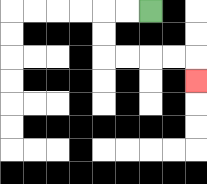{'start': '[6, 0]', 'end': '[8, 3]', 'path_directions': 'L,L,D,D,R,R,R,R,D', 'path_coordinates': '[[6, 0], [5, 0], [4, 0], [4, 1], [4, 2], [5, 2], [6, 2], [7, 2], [8, 2], [8, 3]]'}